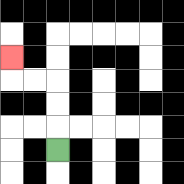{'start': '[2, 6]', 'end': '[0, 2]', 'path_directions': 'U,U,U,L,L,U', 'path_coordinates': '[[2, 6], [2, 5], [2, 4], [2, 3], [1, 3], [0, 3], [0, 2]]'}